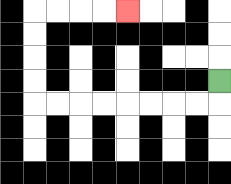{'start': '[9, 3]', 'end': '[5, 0]', 'path_directions': 'D,L,L,L,L,L,L,L,L,U,U,U,U,R,R,R,R', 'path_coordinates': '[[9, 3], [9, 4], [8, 4], [7, 4], [6, 4], [5, 4], [4, 4], [3, 4], [2, 4], [1, 4], [1, 3], [1, 2], [1, 1], [1, 0], [2, 0], [3, 0], [4, 0], [5, 0]]'}